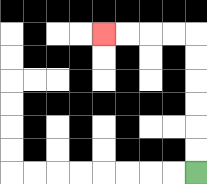{'start': '[8, 7]', 'end': '[4, 1]', 'path_directions': 'U,U,U,U,U,U,L,L,L,L', 'path_coordinates': '[[8, 7], [8, 6], [8, 5], [8, 4], [8, 3], [8, 2], [8, 1], [7, 1], [6, 1], [5, 1], [4, 1]]'}